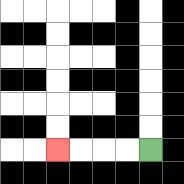{'start': '[6, 6]', 'end': '[2, 6]', 'path_directions': 'L,L,L,L', 'path_coordinates': '[[6, 6], [5, 6], [4, 6], [3, 6], [2, 6]]'}